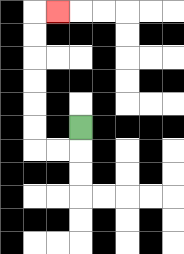{'start': '[3, 5]', 'end': '[2, 0]', 'path_directions': 'D,L,L,U,U,U,U,U,U,R', 'path_coordinates': '[[3, 5], [3, 6], [2, 6], [1, 6], [1, 5], [1, 4], [1, 3], [1, 2], [1, 1], [1, 0], [2, 0]]'}